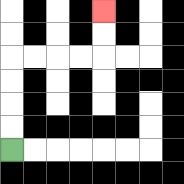{'start': '[0, 6]', 'end': '[4, 0]', 'path_directions': 'U,U,U,U,R,R,R,R,U,U', 'path_coordinates': '[[0, 6], [0, 5], [0, 4], [0, 3], [0, 2], [1, 2], [2, 2], [3, 2], [4, 2], [4, 1], [4, 0]]'}